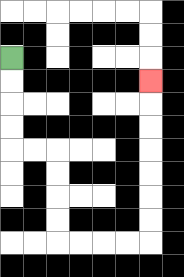{'start': '[0, 2]', 'end': '[6, 3]', 'path_directions': 'D,D,D,D,R,R,D,D,D,D,R,R,R,R,U,U,U,U,U,U,U', 'path_coordinates': '[[0, 2], [0, 3], [0, 4], [0, 5], [0, 6], [1, 6], [2, 6], [2, 7], [2, 8], [2, 9], [2, 10], [3, 10], [4, 10], [5, 10], [6, 10], [6, 9], [6, 8], [6, 7], [6, 6], [6, 5], [6, 4], [6, 3]]'}